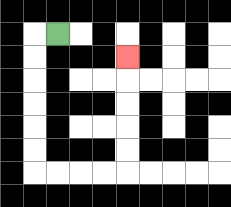{'start': '[2, 1]', 'end': '[5, 2]', 'path_directions': 'L,D,D,D,D,D,D,R,R,R,R,U,U,U,U,U', 'path_coordinates': '[[2, 1], [1, 1], [1, 2], [1, 3], [1, 4], [1, 5], [1, 6], [1, 7], [2, 7], [3, 7], [4, 7], [5, 7], [5, 6], [5, 5], [5, 4], [5, 3], [5, 2]]'}